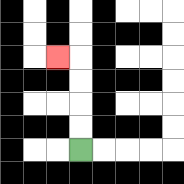{'start': '[3, 6]', 'end': '[2, 2]', 'path_directions': 'U,U,U,U,L', 'path_coordinates': '[[3, 6], [3, 5], [3, 4], [3, 3], [3, 2], [2, 2]]'}